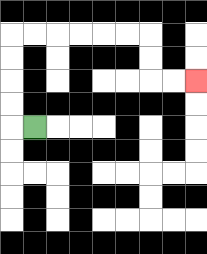{'start': '[1, 5]', 'end': '[8, 3]', 'path_directions': 'L,U,U,U,U,R,R,R,R,R,R,D,D,R,R', 'path_coordinates': '[[1, 5], [0, 5], [0, 4], [0, 3], [0, 2], [0, 1], [1, 1], [2, 1], [3, 1], [4, 1], [5, 1], [6, 1], [6, 2], [6, 3], [7, 3], [8, 3]]'}